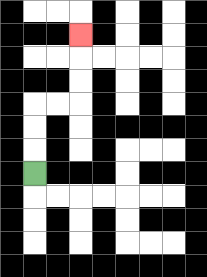{'start': '[1, 7]', 'end': '[3, 1]', 'path_directions': 'U,U,U,R,R,U,U,U', 'path_coordinates': '[[1, 7], [1, 6], [1, 5], [1, 4], [2, 4], [3, 4], [3, 3], [3, 2], [3, 1]]'}